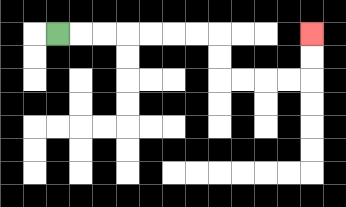{'start': '[2, 1]', 'end': '[13, 1]', 'path_directions': 'R,R,R,R,R,R,R,D,D,R,R,R,R,U,U', 'path_coordinates': '[[2, 1], [3, 1], [4, 1], [5, 1], [6, 1], [7, 1], [8, 1], [9, 1], [9, 2], [9, 3], [10, 3], [11, 3], [12, 3], [13, 3], [13, 2], [13, 1]]'}